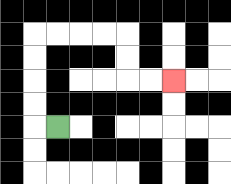{'start': '[2, 5]', 'end': '[7, 3]', 'path_directions': 'L,U,U,U,U,R,R,R,R,D,D,R,R', 'path_coordinates': '[[2, 5], [1, 5], [1, 4], [1, 3], [1, 2], [1, 1], [2, 1], [3, 1], [4, 1], [5, 1], [5, 2], [5, 3], [6, 3], [7, 3]]'}